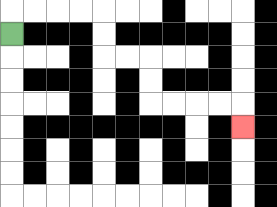{'start': '[0, 1]', 'end': '[10, 5]', 'path_directions': 'U,R,R,R,R,D,D,R,R,D,D,R,R,R,R,D', 'path_coordinates': '[[0, 1], [0, 0], [1, 0], [2, 0], [3, 0], [4, 0], [4, 1], [4, 2], [5, 2], [6, 2], [6, 3], [6, 4], [7, 4], [8, 4], [9, 4], [10, 4], [10, 5]]'}